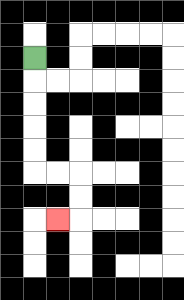{'start': '[1, 2]', 'end': '[2, 9]', 'path_directions': 'D,D,D,D,D,R,R,D,D,L', 'path_coordinates': '[[1, 2], [1, 3], [1, 4], [1, 5], [1, 6], [1, 7], [2, 7], [3, 7], [3, 8], [3, 9], [2, 9]]'}